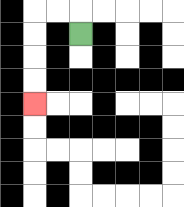{'start': '[3, 1]', 'end': '[1, 4]', 'path_directions': 'U,L,L,D,D,D,D', 'path_coordinates': '[[3, 1], [3, 0], [2, 0], [1, 0], [1, 1], [1, 2], [1, 3], [1, 4]]'}